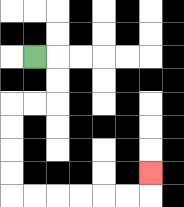{'start': '[1, 2]', 'end': '[6, 7]', 'path_directions': 'R,D,D,L,L,D,D,D,D,R,R,R,R,R,R,U', 'path_coordinates': '[[1, 2], [2, 2], [2, 3], [2, 4], [1, 4], [0, 4], [0, 5], [0, 6], [0, 7], [0, 8], [1, 8], [2, 8], [3, 8], [4, 8], [5, 8], [6, 8], [6, 7]]'}